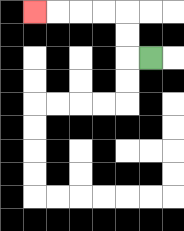{'start': '[6, 2]', 'end': '[1, 0]', 'path_directions': 'L,U,U,L,L,L,L', 'path_coordinates': '[[6, 2], [5, 2], [5, 1], [5, 0], [4, 0], [3, 0], [2, 0], [1, 0]]'}